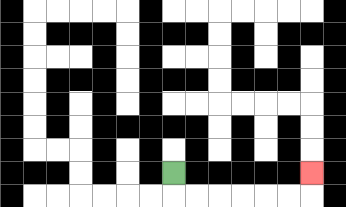{'start': '[7, 7]', 'end': '[13, 7]', 'path_directions': 'D,R,R,R,R,R,R,U', 'path_coordinates': '[[7, 7], [7, 8], [8, 8], [9, 8], [10, 8], [11, 8], [12, 8], [13, 8], [13, 7]]'}